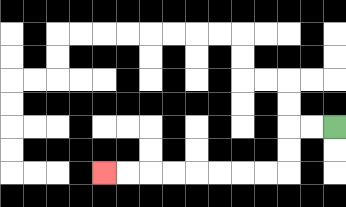{'start': '[14, 5]', 'end': '[4, 7]', 'path_directions': 'L,L,D,D,L,L,L,L,L,L,L,L', 'path_coordinates': '[[14, 5], [13, 5], [12, 5], [12, 6], [12, 7], [11, 7], [10, 7], [9, 7], [8, 7], [7, 7], [6, 7], [5, 7], [4, 7]]'}